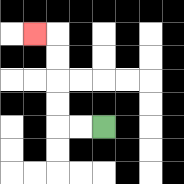{'start': '[4, 5]', 'end': '[1, 1]', 'path_directions': 'L,L,U,U,U,U,L', 'path_coordinates': '[[4, 5], [3, 5], [2, 5], [2, 4], [2, 3], [2, 2], [2, 1], [1, 1]]'}